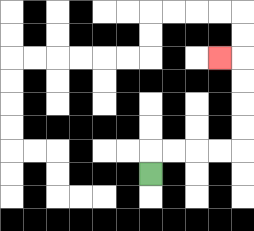{'start': '[6, 7]', 'end': '[9, 2]', 'path_directions': 'U,R,R,R,R,U,U,U,U,L', 'path_coordinates': '[[6, 7], [6, 6], [7, 6], [8, 6], [9, 6], [10, 6], [10, 5], [10, 4], [10, 3], [10, 2], [9, 2]]'}